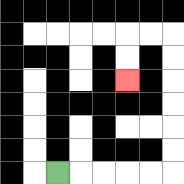{'start': '[2, 7]', 'end': '[5, 3]', 'path_directions': 'R,R,R,R,R,U,U,U,U,U,U,L,L,D,D', 'path_coordinates': '[[2, 7], [3, 7], [4, 7], [5, 7], [6, 7], [7, 7], [7, 6], [7, 5], [7, 4], [7, 3], [7, 2], [7, 1], [6, 1], [5, 1], [5, 2], [5, 3]]'}